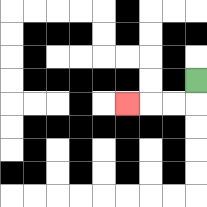{'start': '[8, 3]', 'end': '[5, 4]', 'path_directions': 'D,L,L,L', 'path_coordinates': '[[8, 3], [8, 4], [7, 4], [6, 4], [5, 4]]'}